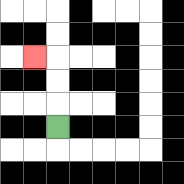{'start': '[2, 5]', 'end': '[1, 2]', 'path_directions': 'U,U,U,L', 'path_coordinates': '[[2, 5], [2, 4], [2, 3], [2, 2], [1, 2]]'}